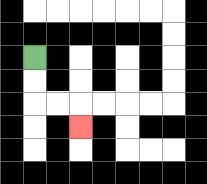{'start': '[1, 2]', 'end': '[3, 5]', 'path_directions': 'D,D,R,R,D', 'path_coordinates': '[[1, 2], [1, 3], [1, 4], [2, 4], [3, 4], [3, 5]]'}